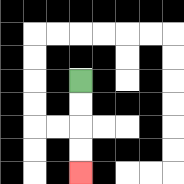{'start': '[3, 3]', 'end': '[3, 7]', 'path_directions': 'D,D,D,D', 'path_coordinates': '[[3, 3], [3, 4], [3, 5], [3, 6], [3, 7]]'}